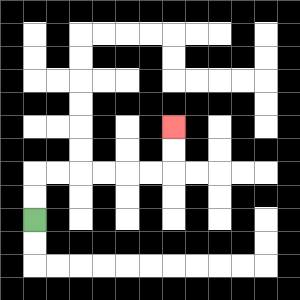{'start': '[1, 9]', 'end': '[7, 5]', 'path_directions': 'U,U,R,R,R,R,R,R,U,U', 'path_coordinates': '[[1, 9], [1, 8], [1, 7], [2, 7], [3, 7], [4, 7], [5, 7], [6, 7], [7, 7], [7, 6], [7, 5]]'}